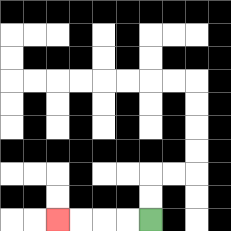{'start': '[6, 9]', 'end': '[2, 9]', 'path_directions': 'L,L,L,L', 'path_coordinates': '[[6, 9], [5, 9], [4, 9], [3, 9], [2, 9]]'}